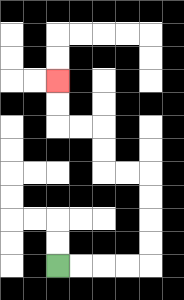{'start': '[2, 11]', 'end': '[2, 3]', 'path_directions': 'R,R,R,R,U,U,U,U,L,L,U,U,L,L,U,U', 'path_coordinates': '[[2, 11], [3, 11], [4, 11], [5, 11], [6, 11], [6, 10], [6, 9], [6, 8], [6, 7], [5, 7], [4, 7], [4, 6], [4, 5], [3, 5], [2, 5], [2, 4], [2, 3]]'}